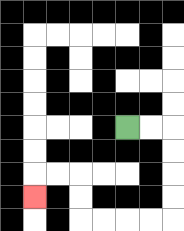{'start': '[5, 5]', 'end': '[1, 8]', 'path_directions': 'R,R,D,D,D,D,L,L,L,L,U,U,L,L,D', 'path_coordinates': '[[5, 5], [6, 5], [7, 5], [7, 6], [7, 7], [7, 8], [7, 9], [6, 9], [5, 9], [4, 9], [3, 9], [3, 8], [3, 7], [2, 7], [1, 7], [1, 8]]'}